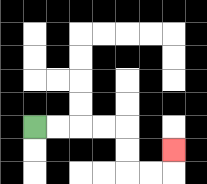{'start': '[1, 5]', 'end': '[7, 6]', 'path_directions': 'R,R,R,R,D,D,R,R,U', 'path_coordinates': '[[1, 5], [2, 5], [3, 5], [4, 5], [5, 5], [5, 6], [5, 7], [6, 7], [7, 7], [7, 6]]'}